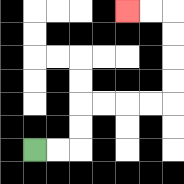{'start': '[1, 6]', 'end': '[5, 0]', 'path_directions': 'R,R,U,U,R,R,R,R,U,U,U,U,L,L', 'path_coordinates': '[[1, 6], [2, 6], [3, 6], [3, 5], [3, 4], [4, 4], [5, 4], [6, 4], [7, 4], [7, 3], [7, 2], [7, 1], [7, 0], [6, 0], [5, 0]]'}